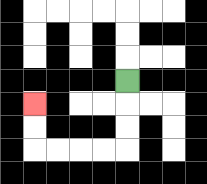{'start': '[5, 3]', 'end': '[1, 4]', 'path_directions': 'D,D,D,L,L,L,L,U,U', 'path_coordinates': '[[5, 3], [5, 4], [5, 5], [5, 6], [4, 6], [3, 6], [2, 6], [1, 6], [1, 5], [1, 4]]'}